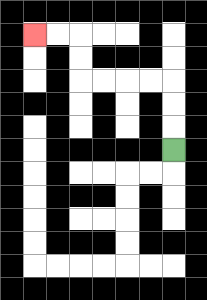{'start': '[7, 6]', 'end': '[1, 1]', 'path_directions': 'U,U,U,L,L,L,L,U,U,L,L', 'path_coordinates': '[[7, 6], [7, 5], [7, 4], [7, 3], [6, 3], [5, 3], [4, 3], [3, 3], [3, 2], [3, 1], [2, 1], [1, 1]]'}